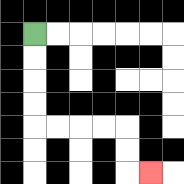{'start': '[1, 1]', 'end': '[6, 7]', 'path_directions': 'D,D,D,D,R,R,R,R,D,D,R', 'path_coordinates': '[[1, 1], [1, 2], [1, 3], [1, 4], [1, 5], [2, 5], [3, 5], [4, 5], [5, 5], [5, 6], [5, 7], [6, 7]]'}